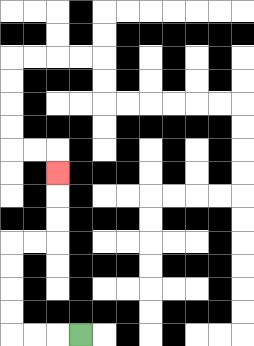{'start': '[3, 14]', 'end': '[2, 7]', 'path_directions': 'L,L,L,U,U,U,U,R,R,U,U,U', 'path_coordinates': '[[3, 14], [2, 14], [1, 14], [0, 14], [0, 13], [0, 12], [0, 11], [0, 10], [1, 10], [2, 10], [2, 9], [2, 8], [2, 7]]'}